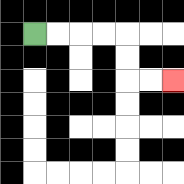{'start': '[1, 1]', 'end': '[7, 3]', 'path_directions': 'R,R,R,R,D,D,R,R', 'path_coordinates': '[[1, 1], [2, 1], [3, 1], [4, 1], [5, 1], [5, 2], [5, 3], [6, 3], [7, 3]]'}